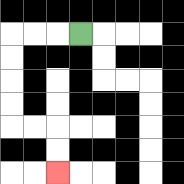{'start': '[3, 1]', 'end': '[2, 7]', 'path_directions': 'L,L,L,D,D,D,D,R,R,D,D', 'path_coordinates': '[[3, 1], [2, 1], [1, 1], [0, 1], [0, 2], [0, 3], [0, 4], [0, 5], [1, 5], [2, 5], [2, 6], [2, 7]]'}